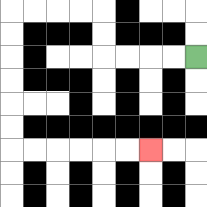{'start': '[8, 2]', 'end': '[6, 6]', 'path_directions': 'L,L,L,L,U,U,L,L,L,L,D,D,D,D,D,D,R,R,R,R,R,R', 'path_coordinates': '[[8, 2], [7, 2], [6, 2], [5, 2], [4, 2], [4, 1], [4, 0], [3, 0], [2, 0], [1, 0], [0, 0], [0, 1], [0, 2], [0, 3], [0, 4], [0, 5], [0, 6], [1, 6], [2, 6], [3, 6], [4, 6], [5, 6], [6, 6]]'}